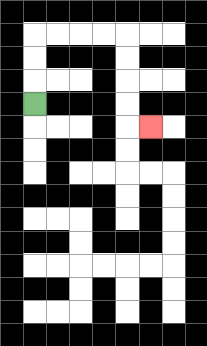{'start': '[1, 4]', 'end': '[6, 5]', 'path_directions': 'U,U,U,R,R,R,R,D,D,D,D,R', 'path_coordinates': '[[1, 4], [1, 3], [1, 2], [1, 1], [2, 1], [3, 1], [4, 1], [5, 1], [5, 2], [5, 3], [5, 4], [5, 5], [6, 5]]'}